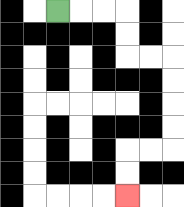{'start': '[2, 0]', 'end': '[5, 8]', 'path_directions': 'R,R,R,D,D,R,R,D,D,D,D,L,L,D,D', 'path_coordinates': '[[2, 0], [3, 0], [4, 0], [5, 0], [5, 1], [5, 2], [6, 2], [7, 2], [7, 3], [7, 4], [7, 5], [7, 6], [6, 6], [5, 6], [5, 7], [5, 8]]'}